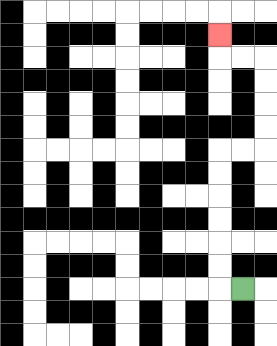{'start': '[10, 12]', 'end': '[9, 1]', 'path_directions': 'L,U,U,U,U,U,U,R,R,U,U,U,U,L,L,U', 'path_coordinates': '[[10, 12], [9, 12], [9, 11], [9, 10], [9, 9], [9, 8], [9, 7], [9, 6], [10, 6], [11, 6], [11, 5], [11, 4], [11, 3], [11, 2], [10, 2], [9, 2], [9, 1]]'}